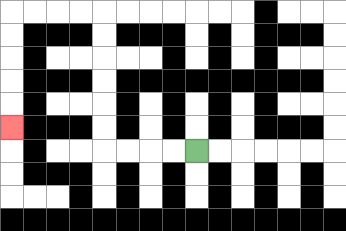{'start': '[8, 6]', 'end': '[0, 5]', 'path_directions': 'L,L,L,L,U,U,U,U,U,U,L,L,L,L,D,D,D,D,D', 'path_coordinates': '[[8, 6], [7, 6], [6, 6], [5, 6], [4, 6], [4, 5], [4, 4], [4, 3], [4, 2], [4, 1], [4, 0], [3, 0], [2, 0], [1, 0], [0, 0], [0, 1], [0, 2], [0, 3], [0, 4], [0, 5]]'}